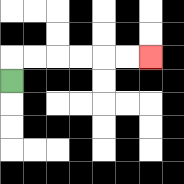{'start': '[0, 3]', 'end': '[6, 2]', 'path_directions': 'U,R,R,R,R,R,R', 'path_coordinates': '[[0, 3], [0, 2], [1, 2], [2, 2], [3, 2], [4, 2], [5, 2], [6, 2]]'}